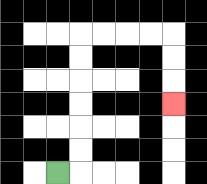{'start': '[2, 7]', 'end': '[7, 4]', 'path_directions': 'R,U,U,U,U,U,U,R,R,R,R,D,D,D', 'path_coordinates': '[[2, 7], [3, 7], [3, 6], [3, 5], [3, 4], [3, 3], [3, 2], [3, 1], [4, 1], [5, 1], [6, 1], [7, 1], [7, 2], [7, 3], [7, 4]]'}